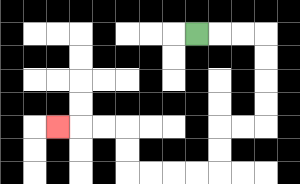{'start': '[8, 1]', 'end': '[2, 5]', 'path_directions': 'R,R,R,D,D,D,D,L,L,D,D,L,L,L,L,U,U,L,L,L', 'path_coordinates': '[[8, 1], [9, 1], [10, 1], [11, 1], [11, 2], [11, 3], [11, 4], [11, 5], [10, 5], [9, 5], [9, 6], [9, 7], [8, 7], [7, 7], [6, 7], [5, 7], [5, 6], [5, 5], [4, 5], [3, 5], [2, 5]]'}